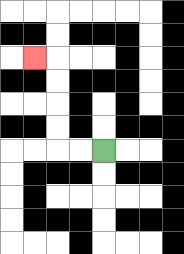{'start': '[4, 6]', 'end': '[1, 2]', 'path_directions': 'L,L,U,U,U,U,L', 'path_coordinates': '[[4, 6], [3, 6], [2, 6], [2, 5], [2, 4], [2, 3], [2, 2], [1, 2]]'}